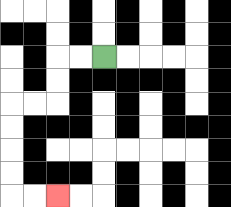{'start': '[4, 2]', 'end': '[2, 8]', 'path_directions': 'L,L,D,D,L,L,D,D,D,D,R,R', 'path_coordinates': '[[4, 2], [3, 2], [2, 2], [2, 3], [2, 4], [1, 4], [0, 4], [0, 5], [0, 6], [0, 7], [0, 8], [1, 8], [2, 8]]'}